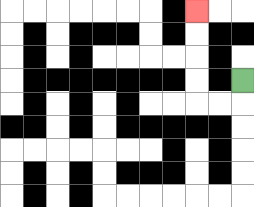{'start': '[10, 3]', 'end': '[8, 0]', 'path_directions': 'D,L,L,U,U,U,U', 'path_coordinates': '[[10, 3], [10, 4], [9, 4], [8, 4], [8, 3], [8, 2], [8, 1], [8, 0]]'}